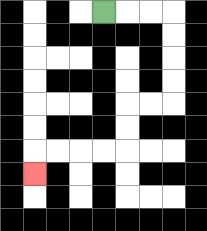{'start': '[4, 0]', 'end': '[1, 7]', 'path_directions': 'R,R,R,D,D,D,D,L,L,D,D,L,L,L,L,D', 'path_coordinates': '[[4, 0], [5, 0], [6, 0], [7, 0], [7, 1], [7, 2], [7, 3], [7, 4], [6, 4], [5, 4], [5, 5], [5, 6], [4, 6], [3, 6], [2, 6], [1, 6], [1, 7]]'}